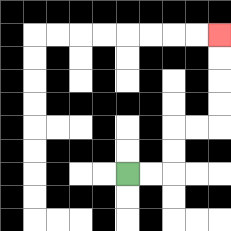{'start': '[5, 7]', 'end': '[9, 1]', 'path_directions': 'R,R,U,U,R,R,U,U,U,U', 'path_coordinates': '[[5, 7], [6, 7], [7, 7], [7, 6], [7, 5], [8, 5], [9, 5], [9, 4], [9, 3], [9, 2], [9, 1]]'}